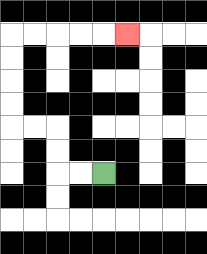{'start': '[4, 7]', 'end': '[5, 1]', 'path_directions': 'L,L,U,U,L,L,U,U,U,U,R,R,R,R,R', 'path_coordinates': '[[4, 7], [3, 7], [2, 7], [2, 6], [2, 5], [1, 5], [0, 5], [0, 4], [0, 3], [0, 2], [0, 1], [1, 1], [2, 1], [3, 1], [4, 1], [5, 1]]'}